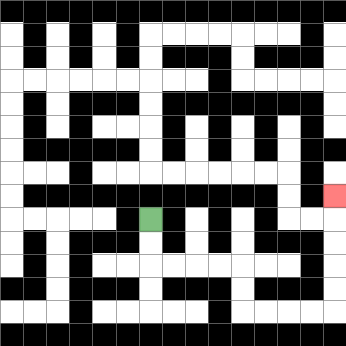{'start': '[6, 9]', 'end': '[14, 8]', 'path_directions': 'D,D,R,R,R,R,D,D,R,R,R,R,U,U,U,U,U', 'path_coordinates': '[[6, 9], [6, 10], [6, 11], [7, 11], [8, 11], [9, 11], [10, 11], [10, 12], [10, 13], [11, 13], [12, 13], [13, 13], [14, 13], [14, 12], [14, 11], [14, 10], [14, 9], [14, 8]]'}